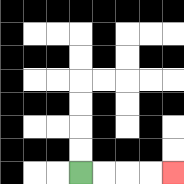{'start': '[3, 7]', 'end': '[7, 7]', 'path_directions': 'R,R,R,R', 'path_coordinates': '[[3, 7], [4, 7], [5, 7], [6, 7], [7, 7]]'}